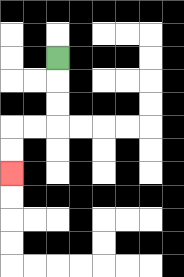{'start': '[2, 2]', 'end': '[0, 7]', 'path_directions': 'D,D,D,L,L,D,D', 'path_coordinates': '[[2, 2], [2, 3], [2, 4], [2, 5], [1, 5], [0, 5], [0, 6], [0, 7]]'}